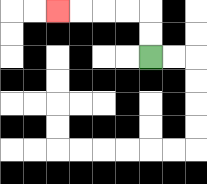{'start': '[6, 2]', 'end': '[2, 0]', 'path_directions': 'U,U,L,L,L,L', 'path_coordinates': '[[6, 2], [6, 1], [6, 0], [5, 0], [4, 0], [3, 0], [2, 0]]'}